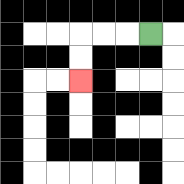{'start': '[6, 1]', 'end': '[3, 3]', 'path_directions': 'L,L,L,D,D', 'path_coordinates': '[[6, 1], [5, 1], [4, 1], [3, 1], [3, 2], [3, 3]]'}